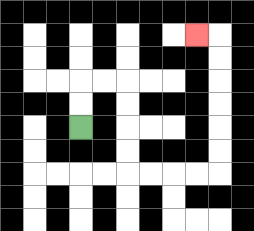{'start': '[3, 5]', 'end': '[8, 1]', 'path_directions': 'U,U,R,R,D,D,D,D,R,R,R,R,U,U,U,U,U,U,L', 'path_coordinates': '[[3, 5], [3, 4], [3, 3], [4, 3], [5, 3], [5, 4], [5, 5], [5, 6], [5, 7], [6, 7], [7, 7], [8, 7], [9, 7], [9, 6], [9, 5], [9, 4], [9, 3], [9, 2], [9, 1], [8, 1]]'}